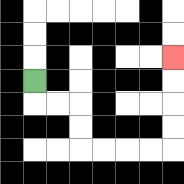{'start': '[1, 3]', 'end': '[7, 2]', 'path_directions': 'D,R,R,D,D,R,R,R,R,U,U,U,U', 'path_coordinates': '[[1, 3], [1, 4], [2, 4], [3, 4], [3, 5], [3, 6], [4, 6], [5, 6], [6, 6], [7, 6], [7, 5], [7, 4], [7, 3], [7, 2]]'}